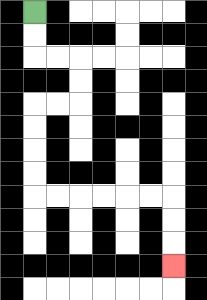{'start': '[1, 0]', 'end': '[7, 11]', 'path_directions': 'D,D,R,R,D,D,L,L,D,D,D,D,R,R,R,R,R,R,D,D,D', 'path_coordinates': '[[1, 0], [1, 1], [1, 2], [2, 2], [3, 2], [3, 3], [3, 4], [2, 4], [1, 4], [1, 5], [1, 6], [1, 7], [1, 8], [2, 8], [3, 8], [4, 8], [5, 8], [6, 8], [7, 8], [7, 9], [7, 10], [7, 11]]'}